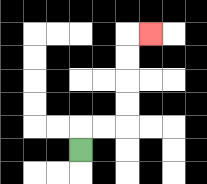{'start': '[3, 6]', 'end': '[6, 1]', 'path_directions': 'U,R,R,U,U,U,U,R', 'path_coordinates': '[[3, 6], [3, 5], [4, 5], [5, 5], [5, 4], [5, 3], [5, 2], [5, 1], [6, 1]]'}